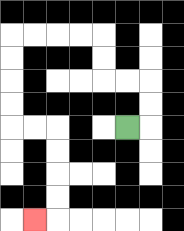{'start': '[5, 5]', 'end': '[1, 9]', 'path_directions': 'R,U,U,L,L,U,U,L,L,L,L,D,D,D,D,R,R,D,D,D,D,L', 'path_coordinates': '[[5, 5], [6, 5], [6, 4], [6, 3], [5, 3], [4, 3], [4, 2], [4, 1], [3, 1], [2, 1], [1, 1], [0, 1], [0, 2], [0, 3], [0, 4], [0, 5], [1, 5], [2, 5], [2, 6], [2, 7], [2, 8], [2, 9], [1, 9]]'}